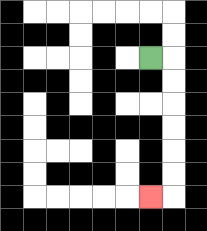{'start': '[6, 2]', 'end': '[6, 8]', 'path_directions': 'R,D,D,D,D,D,D,L', 'path_coordinates': '[[6, 2], [7, 2], [7, 3], [7, 4], [7, 5], [7, 6], [7, 7], [7, 8], [6, 8]]'}